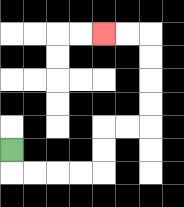{'start': '[0, 6]', 'end': '[4, 1]', 'path_directions': 'D,R,R,R,R,U,U,R,R,U,U,U,U,L,L', 'path_coordinates': '[[0, 6], [0, 7], [1, 7], [2, 7], [3, 7], [4, 7], [4, 6], [4, 5], [5, 5], [6, 5], [6, 4], [6, 3], [6, 2], [6, 1], [5, 1], [4, 1]]'}